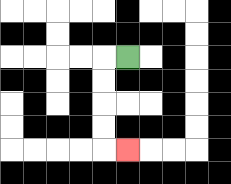{'start': '[5, 2]', 'end': '[5, 6]', 'path_directions': 'L,D,D,D,D,R', 'path_coordinates': '[[5, 2], [4, 2], [4, 3], [4, 4], [4, 5], [4, 6], [5, 6]]'}